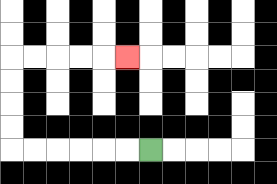{'start': '[6, 6]', 'end': '[5, 2]', 'path_directions': 'L,L,L,L,L,L,U,U,U,U,R,R,R,R,R', 'path_coordinates': '[[6, 6], [5, 6], [4, 6], [3, 6], [2, 6], [1, 6], [0, 6], [0, 5], [0, 4], [0, 3], [0, 2], [1, 2], [2, 2], [3, 2], [4, 2], [5, 2]]'}